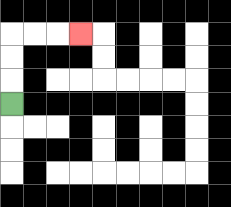{'start': '[0, 4]', 'end': '[3, 1]', 'path_directions': 'U,U,U,R,R,R', 'path_coordinates': '[[0, 4], [0, 3], [0, 2], [0, 1], [1, 1], [2, 1], [3, 1]]'}